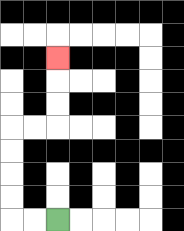{'start': '[2, 9]', 'end': '[2, 2]', 'path_directions': 'L,L,U,U,U,U,R,R,U,U,U', 'path_coordinates': '[[2, 9], [1, 9], [0, 9], [0, 8], [0, 7], [0, 6], [0, 5], [1, 5], [2, 5], [2, 4], [2, 3], [2, 2]]'}